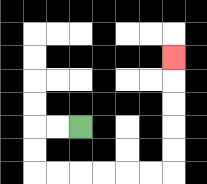{'start': '[3, 5]', 'end': '[7, 2]', 'path_directions': 'L,L,D,D,R,R,R,R,R,R,U,U,U,U,U', 'path_coordinates': '[[3, 5], [2, 5], [1, 5], [1, 6], [1, 7], [2, 7], [3, 7], [4, 7], [5, 7], [6, 7], [7, 7], [7, 6], [7, 5], [7, 4], [7, 3], [7, 2]]'}